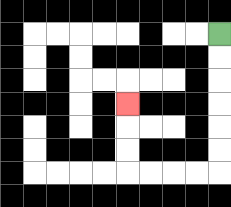{'start': '[9, 1]', 'end': '[5, 4]', 'path_directions': 'D,D,D,D,D,D,L,L,L,L,U,U,U', 'path_coordinates': '[[9, 1], [9, 2], [9, 3], [9, 4], [9, 5], [9, 6], [9, 7], [8, 7], [7, 7], [6, 7], [5, 7], [5, 6], [5, 5], [5, 4]]'}